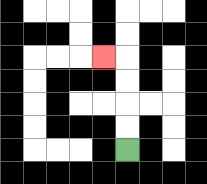{'start': '[5, 6]', 'end': '[4, 2]', 'path_directions': 'U,U,U,U,L', 'path_coordinates': '[[5, 6], [5, 5], [5, 4], [5, 3], [5, 2], [4, 2]]'}